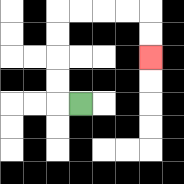{'start': '[3, 4]', 'end': '[6, 2]', 'path_directions': 'L,U,U,U,U,R,R,R,R,D,D', 'path_coordinates': '[[3, 4], [2, 4], [2, 3], [2, 2], [2, 1], [2, 0], [3, 0], [4, 0], [5, 0], [6, 0], [6, 1], [6, 2]]'}